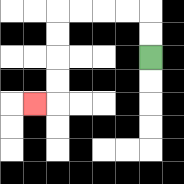{'start': '[6, 2]', 'end': '[1, 4]', 'path_directions': 'U,U,L,L,L,L,D,D,D,D,L', 'path_coordinates': '[[6, 2], [6, 1], [6, 0], [5, 0], [4, 0], [3, 0], [2, 0], [2, 1], [2, 2], [2, 3], [2, 4], [1, 4]]'}